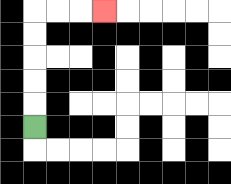{'start': '[1, 5]', 'end': '[4, 0]', 'path_directions': 'U,U,U,U,U,R,R,R', 'path_coordinates': '[[1, 5], [1, 4], [1, 3], [1, 2], [1, 1], [1, 0], [2, 0], [3, 0], [4, 0]]'}